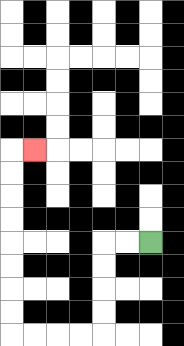{'start': '[6, 10]', 'end': '[1, 6]', 'path_directions': 'L,L,D,D,D,D,L,L,L,L,U,U,U,U,U,U,U,U,R', 'path_coordinates': '[[6, 10], [5, 10], [4, 10], [4, 11], [4, 12], [4, 13], [4, 14], [3, 14], [2, 14], [1, 14], [0, 14], [0, 13], [0, 12], [0, 11], [0, 10], [0, 9], [0, 8], [0, 7], [0, 6], [1, 6]]'}